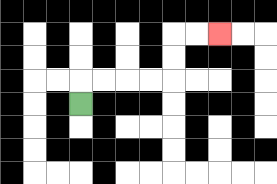{'start': '[3, 4]', 'end': '[9, 1]', 'path_directions': 'U,R,R,R,R,U,U,R,R', 'path_coordinates': '[[3, 4], [3, 3], [4, 3], [5, 3], [6, 3], [7, 3], [7, 2], [7, 1], [8, 1], [9, 1]]'}